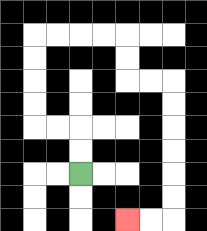{'start': '[3, 7]', 'end': '[5, 9]', 'path_directions': 'U,U,L,L,U,U,U,U,R,R,R,R,D,D,R,R,D,D,D,D,D,D,L,L', 'path_coordinates': '[[3, 7], [3, 6], [3, 5], [2, 5], [1, 5], [1, 4], [1, 3], [1, 2], [1, 1], [2, 1], [3, 1], [4, 1], [5, 1], [5, 2], [5, 3], [6, 3], [7, 3], [7, 4], [7, 5], [7, 6], [7, 7], [7, 8], [7, 9], [6, 9], [5, 9]]'}